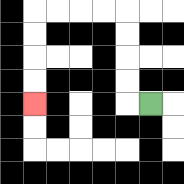{'start': '[6, 4]', 'end': '[1, 4]', 'path_directions': 'L,U,U,U,U,L,L,L,L,D,D,D,D', 'path_coordinates': '[[6, 4], [5, 4], [5, 3], [5, 2], [5, 1], [5, 0], [4, 0], [3, 0], [2, 0], [1, 0], [1, 1], [1, 2], [1, 3], [1, 4]]'}